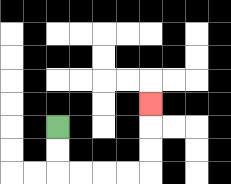{'start': '[2, 5]', 'end': '[6, 4]', 'path_directions': 'D,D,R,R,R,R,U,U,U', 'path_coordinates': '[[2, 5], [2, 6], [2, 7], [3, 7], [4, 7], [5, 7], [6, 7], [6, 6], [6, 5], [6, 4]]'}